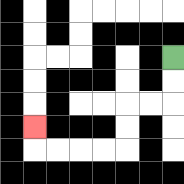{'start': '[7, 2]', 'end': '[1, 5]', 'path_directions': 'D,D,L,L,D,D,L,L,L,L,U', 'path_coordinates': '[[7, 2], [7, 3], [7, 4], [6, 4], [5, 4], [5, 5], [5, 6], [4, 6], [3, 6], [2, 6], [1, 6], [1, 5]]'}